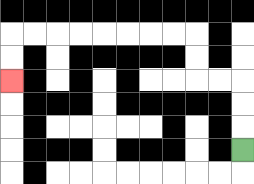{'start': '[10, 6]', 'end': '[0, 3]', 'path_directions': 'U,U,U,L,L,U,U,L,L,L,L,L,L,L,L,D,D', 'path_coordinates': '[[10, 6], [10, 5], [10, 4], [10, 3], [9, 3], [8, 3], [8, 2], [8, 1], [7, 1], [6, 1], [5, 1], [4, 1], [3, 1], [2, 1], [1, 1], [0, 1], [0, 2], [0, 3]]'}